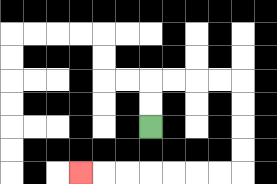{'start': '[6, 5]', 'end': '[3, 7]', 'path_directions': 'U,U,R,R,R,R,D,D,D,D,L,L,L,L,L,L,L', 'path_coordinates': '[[6, 5], [6, 4], [6, 3], [7, 3], [8, 3], [9, 3], [10, 3], [10, 4], [10, 5], [10, 6], [10, 7], [9, 7], [8, 7], [7, 7], [6, 7], [5, 7], [4, 7], [3, 7]]'}